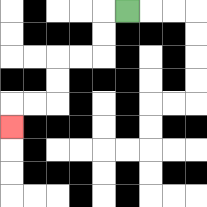{'start': '[5, 0]', 'end': '[0, 5]', 'path_directions': 'L,D,D,L,L,D,D,L,L,D', 'path_coordinates': '[[5, 0], [4, 0], [4, 1], [4, 2], [3, 2], [2, 2], [2, 3], [2, 4], [1, 4], [0, 4], [0, 5]]'}